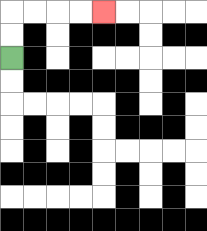{'start': '[0, 2]', 'end': '[4, 0]', 'path_directions': 'U,U,R,R,R,R', 'path_coordinates': '[[0, 2], [0, 1], [0, 0], [1, 0], [2, 0], [3, 0], [4, 0]]'}